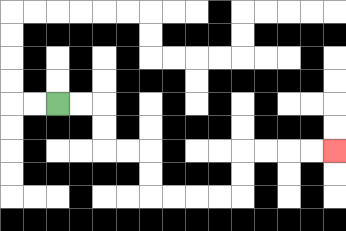{'start': '[2, 4]', 'end': '[14, 6]', 'path_directions': 'R,R,D,D,R,R,D,D,R,R,R,R,U,U,R,R,R,R', 'path_coordinates': '[[2, 4], [3, 4], [4, 4], [4, 5], [4, 6], [5, 6], [6, 6], [6, 7], [6, 8], [7, 8], [8, 8], [9, 8], [10, 8], [10, 7], [10, 6], [11, 6], [12, 6], [13, 6], [14, 6]]'}